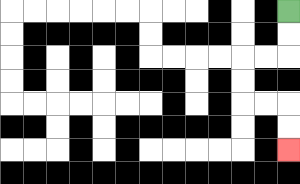{'start': '[12, 0]', 'end': '[12, 6]', 'path_directions': 'D,D,L,L,D,D,R,R,D,D', 'path_coordinates': '[[12, 0], [12, 1], [12, 2], [11, 2], [10, 2], [10, 3], [10, 4], [11, 4], [12, 4], [12, 5], [12, 6]]'}